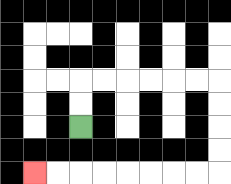{'start': '[3, 5]', 'end': '[1, 7]', 'path_directions': 'U,U,R,R,R,R,R,R,D,D,D,D,L,L,L,L,L,L,L,L', 'path_coordinates': '[[3, 5], [3, 4], [3, 3], [4, 3], [5, 3], [6, 3], [7, 3], [8, 3], [9, 3], [9, 4], [9, 5], [9, 6], [9, 7], [8, 7], [7, 7], [6, 7], [5, 7], [4, 7], [3, 7], [2, 7], [1, 7]]'}